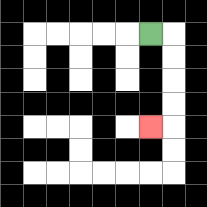{'start': '[6, 1]', 'end': '[6, 5]', 'path_directions': 'R,D,D,D,D,L', 'path_coordinates': '[[6, 1], [7, 1], [7, 2], [7, 3], [7, 4], [7, 5], [6, 5]]'}